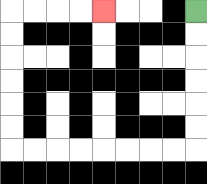{'start': '[8, 0]', 'end': '[4, 0]', 'path_directions': 'D,D,D,D,D,D,L,L,L,L,L,L,L,L,U,U,U,U,U,U,R,R,R,R', 'path_coordinates': '[[8, 0], [8, 1], [8, 2], [8, 3], [8, 4], [8, 5], [8, 6], [7, 6], [6, 6], [5, 6], [4, 6], [3, 6], [2, 6], [1, 6], [0, 6], [0, 5], [0, 4], [0, 3], [0, 2], [0, 1], [0, 0], [1, 0], [2, 0], [3, 0], [4, 0]]'}